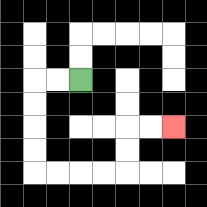{'start': '[3, 3]', 'end': '[7, 5]', 'path_directions': 'L,L,D,D,D,D,R,R,R,R,U,U,R,R', 'path_coordinates': '[[3, 3], [2, 3], [1, 3], [1, 4], [1, 5], [1, 6], [1, 7], [2, 7], [3, 7], [4, 7], [5, 7], [5, 6], [5, 5], [6, 5], [7, 5]]'}